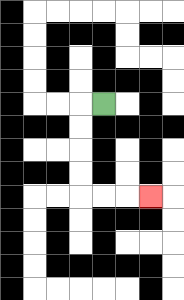{'start': '[4, 4]', 'end': '[6, 8]', 'path_directions': 'L,D,D,D,D,R,R,R', 'path_coordinates': '[[4, 4], [3, 4], [3, 5], [3, 6], [3, 7], [3, 8], [4, 8], [5, 8], [6, 8]]'}